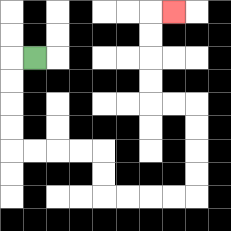{'start': '[1, 2]', 'end': '[7, 0]', 'path_directions': 'L,D,D,D,D,R,R,R,R,D,D,R,R,R,R,U,U,U,U,L,L,U,U,U,U,R', 'path_coordinates': '[[1, 2], [0, 2], [0, 3], [0, 4], [0, 5], [0, 6], [1, 6], [2, 6], [3, 6], [4, 6], [4, 7], [4, 8], [5, 8], [6, 8], [7, 8], [8, 8], [8, 7], [8, 6], [8, 5], [8, 4], [7, 4], [6, 4], [6, 3], [6, 2], [6, 1], [6, 0], [7, 0]]'}